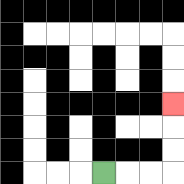{'start': '[4, 7]', 'end': '[7, 4]', 'path_directions': 'R,R,R,U,U,U', 'path_coordinates': '[[4, 7], [5, 7], [6, 7], [7, 7], [7, 6], [7, 5], [7, 4]]'}